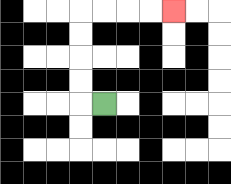{'start': '[4, 4]', 'end': '[7, 0]', 'path_directions': 'L,U,U,U,U,R,R,R,R', 'path_coordinates': '[[4, 4], [3, 4], [3, 3], [3, 2], [3, 1], [3, 0], [4, 0], [5, 0], [6, 0], [7, 0]]'}